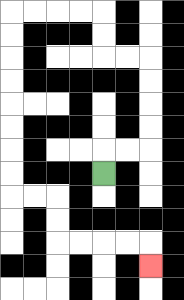{'start': '[4, 7]', 'end': '[6, 11]', 'path_directions': 'U,R,R,U,U,U,U,L,L,U,U,L,L,L,L,D,D,D,D,D,D,D,D,R,R,D,D,R,R,R,R,D', 'path_coordinates': '[[4, 7], [4, 6], [5, 6], [6, 6], [6, 5], [6, 4], [6, 3], [6, 2], [5, 2], [4, 2], [4, 1], [4, 0], [3, 0], [2, 0], [1, 0], [0, 0], [0, 1], [0, 2], [0, 3], [0, 4], [0, 5], [0, 6], [0, 7], [0, 8], [1, 8], [2, 8], [2, 9], [2, 10], [3, 10], [4, 10], [5, 10], [6, 10], [6, 11]]'}